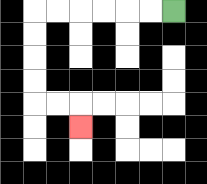{'start': '[7, 0]', 'end': '[3, 5]', 'path_directions': 'L,L,L,L,L,L,D,D,D,D,R,R,D', 'path_coordinates': '[[7, 0], [6, 0], [5, 0], [4, 0], [3, 0], [2, 0], [1, 0], [1, 1], [1, 2], [1, 3], [1, 4], [2, 4], [3, 4], [3, 5]]'}